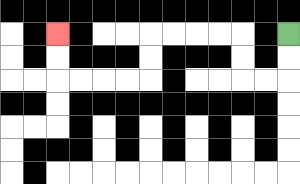{'start': '[12, 1]', 'end': '[2, 1]', 'path_directions': 'D,D,L,L,U,U,L,L,L,L,D,D,L,L,L,L,U,U', 'path_coordinates': '[[12, 1], [12, 2], [12, 3], [11, 3], [10, 3], [10, 2], [10, 1], [9, 1], [8, 1], [7, 1], [6, 1], [6, 2], [6, 3], [5, 3], [4, 3], [3, 3], [2, 3], [2, 2], [2, 1]]'}